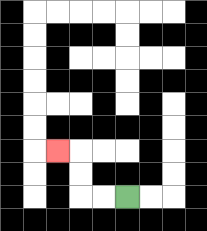{'start': '[5, 8]', 'end': '[2, 6]', 'path_directions': 'L,L,U,U,L', 'path_coordinates': '[[5, 8], [4, 8], [3, 8], [3, 7], [3, 6], [2, 6]]'}